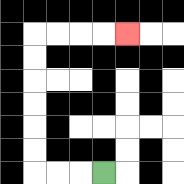{'start': '[4, 7]', 'end': '[5, 1]', 'path_directions': 'L,L,L,U,U,U,U,U,U,R,R,R,R', 'path_coordinates': '[[4, 7], [3, 7], [2, 7], [1, 7], [1, 6], [1, 5], [1, 4], [1, 3], [1, 2], [1, 1], [2, 1], [3, 1], [4, 1], [5, 1]]'}